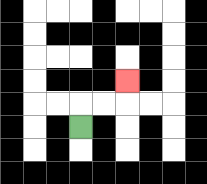{'start': '[3, 5]', 'end': '[5, 3]', 'path_directions': 'U,R,R,U', 'path_coordinates': '[[3, 5], [3, 4], [4, 4], [5, 4], [5, 3]]'}